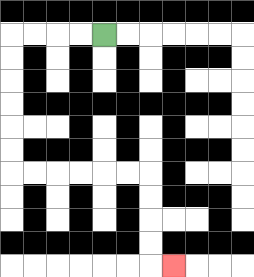{'start': '[4, 1]', 'end': '[7, 11]', 'path_directions': 'L,L,L,L,D,D,D,D,D,D,R,R,R,R,R,R,D,D,D,D,R', 'path_coordinates': '[[4, 1], [3, 1], [2, 1], [1, 1], [0, 1], [0, 2], [0, 3], [0, 4], [0, 5], [0, 6], [0, 7], [1, 7], [2, 7], [3, 7], [4, 7], [5, 7], [6, 7], [6, 8], [6, 9], [6, 10], [6, 11], [7, 11]]'}